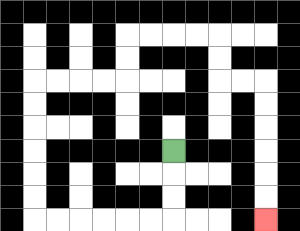{'start': '[7, 6]', 'end': '[11, 9]', 'path_directions': 'D,D,D,L,L,L,L,L,L,U,U,U,U,U,U,R,R,R,R,U,U,R,R,R,R,D,D,R,R,D,D,D,D,D,D', 'path_coordinates': '[[7, 6], [7, 7], [7, 8], [7, 9], [6, 9], [5, 9], [4, 9], [3, 9], [2, 9], [1, 9], [1, 8], [1, 7], [1, 6], [1, 5], [1, 4], [1, 3], [2, 3], [3, 3], [4, 3], [5, 3], [5, 2], [5, 1], [6, 1], [7, 1], [8, 1], [9, 1], [9, 2], [9, 3], [10, 3], [11, 3], [11, 4], [11, 5], [11, 6], [11, 7], [11, 8], [11, 9]]'}